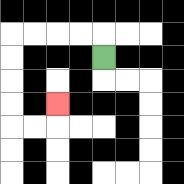{'start': '[4, 2]', 'end': '[2, 4]', 'path_directions': 'U,L,L,L,L,D,D,D,D,R,R,U', 'path_coordinates': '[[4, 2], [4, 1], [3, 1], [2, 1], [1, 1], [0, 1], [0, 2], [0, 3], [0, 4], [0, 5], [1, 5], [2, 5], [2, 4]]'}